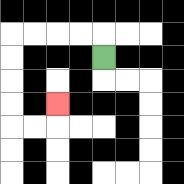{'start': '[4, 2]', 'end': '[2, 4]', 'path_directions': 'U,L,L,L,L,D,D,D,D,R,R,U', 'path_coordinates': '[[4, 2], [4, 1], [3, 1], [2, 1], [1, 1], [0, 1], [0, 2], [0, 3], [0, 4], [0, 5], [1, 5], [2, 5], [2, 4]]'}